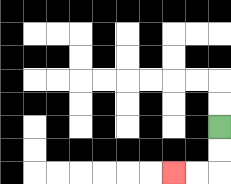{'start': '[9, 5]', 'end': '[7, 7]', 'path_directions': 'D,D,L,L', 'path_coordinates': '[[9, 5], [9, 6], [9, 7], [8, 7], [7, 7]]'}